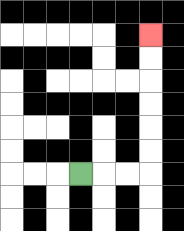{'start': '[3, 7]', 'end': '[6, 1]', 'path_directions': 'R,R,R,U,U,U,U,U,U', 'path_coordinates': '[[3, 7], [4, 7], [5, 7], [6, 7], [6, 6], [6, 5], [6, 4], [6, 3], [6, 2], [6, 1]]'}